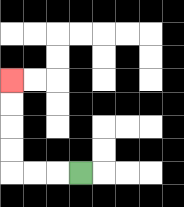{'start': '[3, 7]', 'end': '[0, 3]', 'path_directions': 'L,L,L,U,U,U,U', 'path_coordinates': '[[3, 7], [2, 7], [1, 7], [0, 7], [0, 6], [0, 5], [0, 4], [0, 3]]'}